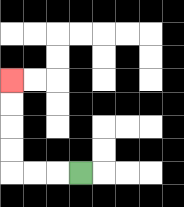{'start': '[3, 7]', 'end': '[0, 3]', 'path_directions': 'L,L,L,U,U,U,U', 'path_coordinates': '[[3, 7], [2, 7], [1, 7], [0, 7], [0, 6], [0, 5], [0, 4], [0, 3]]'}